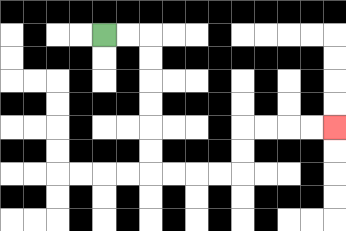{'start': '[4, 1]', 'end': '[14, 5]', 'path_directions': 'R,R,D,D,D,D,D,D,R,R,R,R,U,U,R,R,R,R', 'path_coordinates': '[[4, 1], [5, 1], [6, 1], [6, 2], [6, 3], [6, 4], [6, 5], [6, 6], [6, 7], [7, 7], [8, 7], [9, 7], [10, 7], [10, 6], [10, 5], [11, 5], [12, 5], [13, 5], [14, 5]]'}